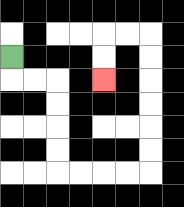{'start': '[0, 2]', 'end': '[4, 3]', 'path_directions': 'D,R,R,D,D,D,D,R,R,R,R,U,U,U,U,U,U,L,L,D,D', 'path_coordinates': '[[0, 2], [0, 3], [1, 3], [2, 3], [2, 4], [2, 5], [2, 6], [2, 7], [3, 7], [4, 7], [5, 7], [6, 7], [6, 6], [6, 5], [6, 4], [6, 3], [6, 2], [6, 1], [5, 1], [4, 1], [4, 2], [4, 3]]'}